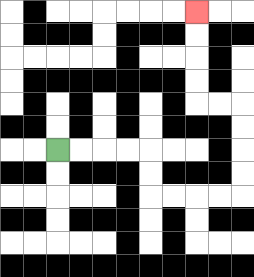{'start': '[2, 6]', 'end': '[8, 0]', 'path_directions': 'R,R,R,R,D,D,R,R,R,R,U,U,U,U,L,L,U,U,U,U', 'path_coordinates': '[[2, 6], [3, 6], [4, 6], [5, 6], [6, 6], [6, 7], [6, 8], [7, 8], [8, 8], [9, 8], [10, 8], [10, 7], [10, 6], [10, 5], [10, 4], [9, 4], [8, 4], [8, 3], [8, 2], [8, 1], [8, 0]]'}